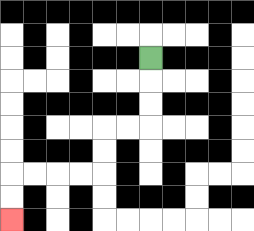{'start': '[6, 2]', 'end': '[0, 9]', 'path_directions': 'D,D,D,L,L,D,D,L,L,L,L,D,D', 'path_coordinates': '[[6, 2], [6, 3], [6, 4], [6, 5], [5, 5], [4, 5], [4, 6], [4, 7], [3, 7], [2, 7], [1, 7], [0, 7], [0, 8], [0, 9]]'}